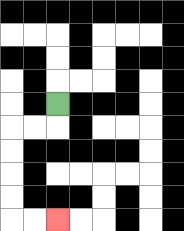{'start': '[2, 4]', 'end': '[2, 9]', 'path_directions': 'D,L,L,D,D,D,D,R,R', 'path_coordinates': '[[2, 4], [2, 5], [1, 5], [0, 5], [0, 6], [0, 7], [0, 8], [0, 9], [1, 9], [2, 9]]'}